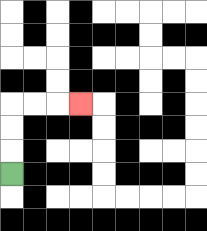{'start': '[0, 7]', 'end': '[3, 4]', 'path_directions': 'U,U,U,R,R,R', 'path_coordinates': '[[0, 7], [0, 6], [0, 5], [0, 4], [1, 4], [2, 4], [3, 4]]'}